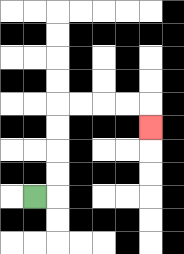{'start': '[1, 8]', 'end': '[6, 5]', 'path_directions': 'R,U,U,U,U,R,R,R,R,D', 'path_coordinates': '[[1, 8], [2, 8], [2, 7], [2, 6], [2, 5], [2, 4], [3, 4], [4, 4], [5, 4], [6, 4], [6, 5]]'}